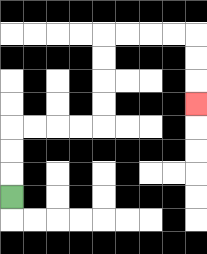{'start': '[0, 8]', 'end': '[8, 4]', 'path_directions': 'U,U,U,R,R,R,R,U,U,U,U,R,R,R,R,D,D,D', 'path_coordinates': '[[0, 8], [0, 7], [0, 6], [0, 5], [1, 5], [2, 5], [3, 5], [4, 5], [4, 4], [4, 3], [4, 2], [4, 1], [5, 1], [6, 1], [7, 1], [8, 1], [8, 2], [8, 3], [8, 4]]'}